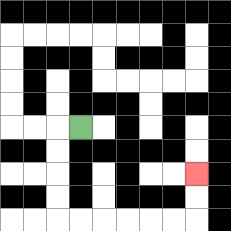{'start': '[3, 5]', 'end': '[8, 7]', 'path_directions': 'L,D,D,D,D,R,R,R,R,R,R,U,U', 'path_coordinates': '[[3, 5], [2, 5], [2, 6], [2, 7], [2, 8], [2, 9], [3, 9], [4, 9], [5, 9], [6, 9], [7, 9], [8, 9], [8, 8], [8, 7]]'}